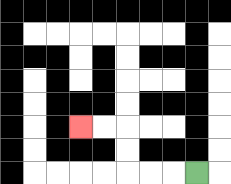{'start': '[8, 7]', 'end': '[3, 5]', 'path_directions': 'L,L,L,U,U,L,L', 'path_coordinates': '[[8, 7], [7, 7], [6, 7], [5, 7], [5, 6], [5, 5], [4, 5], [3, 5]]'}